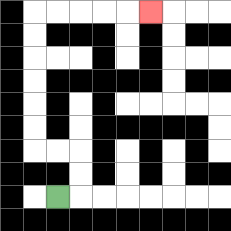{'start': '[2, 8]', 'end': '[6, 0]', 'path_directions': 'R,U,U,L,L,U,U,U,U,U,U,R,R,R,R,R', 'path_coordinates': '[[2, 8], [3, 8], [3, 7], [3, 6], [2, 6], [1, 6], [1, 5], [1, 4], [1, 3], [1, 2], [1, 1], [1, 0], [2, 0], [3, 0], [4, 0], [5, 0], [6, 0]]'}